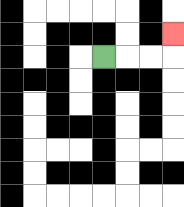{'start': '[4, 2]', 'end': '[7, 1]', 'path_directions': 'R,R,R,U', 'path_coordinates': '[[4, 2], [5, 2], [6, 2], [7, 2], [7, 1]]'}